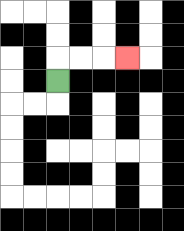{'start': '[2, 3]', 'end': '[5, 2]', 'path_directions': 'U,R,R,R', 'path_coordinates': '[[2, 3], [2, 2], [3, 2], [4, 2], [5, 2]]'}